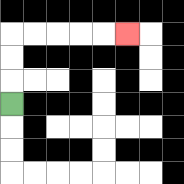{'start': '[0, 4]', 'end': '[5, 1]', 'path_directions': 'U,U,U,R,R,R,R,R', 'path_coordinates': '[[0, 4], [0, 3], [0, 2], [0, 1], [1, 1], [2, 1], [3, 1], [4, 1], [5, 1]]'}